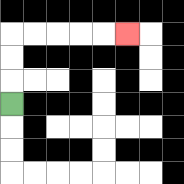{'start': '[0, 4]', 'end': '[5, 1]', 'path_directions': 'U,U,U,R,R,R,R,R', 'path_coordinates': '[[0, 4], [0, 3], [0, 2], [0, 1], [1, 1], [2, 1], [3, 1], [4, 1], [5, 1]]'}